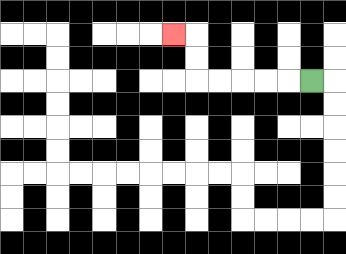{'start': '[13, 3]', 'end': '[7, 1]', 'path_directions': 'L,L,L,L,L,U,U,L', 'path_coordinates': '[[13, 3], [12, 3], [11, 3], [10, 3], [9, 3], [8, 3], [8, 2], [8, 1], [7, 1]]'}